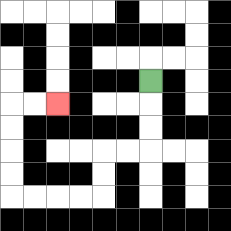{'start': '[6, 3]', 'end': '[2, 4]', 'path_directions': 'D,D,D,L,L,D,D,L,L,L,L,U,U,U,U,R,R', 'path_coordinates': '[[6, 3], [6, 4], [6, 5], [6, 6], [5, 6], [4, 6], [4, 7], [4, 8], [3, 8], [2, 8], [1, 8], [0, 8], [0, 7], [0, 6], [0, 5], [0, 4], [1, 4], [2, 4]]'}